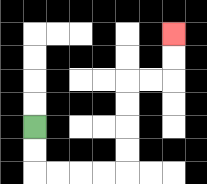{'start': '[1, 5]', 'end': '[7, 1]', 'path_directions': 'D,D,R,R,R,R,U,U,U,U,R,R,U,U', 'path_coordinates': '[[1, 5], [1, 6], [1, 7], [2, 7], [3, 7], [4, 7], [5, 7], [5, 6], [5, 5], [5, 4], [5, 3], [6, 3], [7, 3], [7, 2], [7, 1]]'}